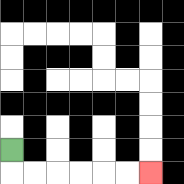{'start': '[0, 6]', 'end': '[6, 7]', 'path_directions': 'D,R,R,R,R,R,R', 'path_coordinates': '[[0, 6], [0, 7], [1, 7], [2, 7], [3, 7], [4, 7], [5, 7], [6, 7]]'}